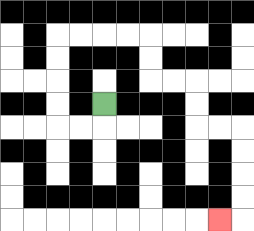{'start': '[4, 4]', 'end': '[9, 9]', 'path_directions': 'D,L,L,U,U,U,U,R,R,R,R,D,D,R,R,D,D,R,R,D,D,D,D,L', 'path_coordinates': '[[4, 4], [4, 5], [3, 5], [2, 5], [2, 4], [2, 3], [2, 2], [2, 1], [3, 1], [4, 1], [5, 1], [6, 1], [6, 2], [6, 3], [7, 3], [8, 3], [8, 4], [8, 5], [9, 5], [10, 5], [10, 6], [10, 7], [10, 8], [10, 9], [9, 9]]'}